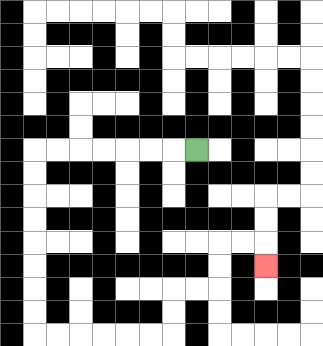{'start': '[8, 6]', 'end': '[11, 11]', 'path_directions': 'L,L,L,L,L,L,L,D,D,D,D,D,D,D,D,R,R,R,R,R,R,U,U,R,R,U,U,R,R,D', 'path_coordinates': '[[8, 6], [7, 6], [6, 6], [5, 6], [4, 6], [3, 6], [2, 6], [1, 6], [1, 7], [1, 8], [1, 9], [1, 10], [1, 11], [1, 12], [1, 13], [1, 14], [2, 14], [3, 14], [4, 14], [5, 14], [6, 14], [7, 14], [7, 13], [7, 12], [8, 12], [9, 12], [9, 11], [9, 10], [10, 10], [11, 10], [11, 11]]'}